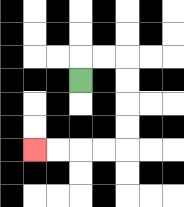{'start': '[3, 3]', 'end': '[1, 6]', 'path_directions': 'U,R,R,D,D,D,D,L,L,L,L', 'path_coordinates': '[[3, 3], [3, 2], [4, 2], [5, 2], [5, 3], [5, 4], [5, 5], [5, 6], [4, 6], [3, 6], [2, 6], [1, 6]]'}